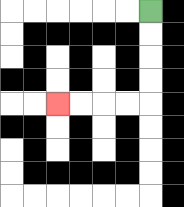{'start': '[6, 0]', 'end': '[2, 4]', 'path_directions': 'D,D,D,D,L,L,L,L', 'path_coordinates': '[[6, 0], [6, 1], [6, 2], [6, 3], [6, 4], [5, 4], [4, 4], [3, 4], [2, 4]]'}